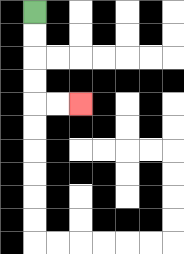{'start': '[1, 0]', 'end': '[3, 4]', 'path_directions': 'D,D,D,D,R,R', 'path_coordinates': '[[1, 0], [1, 1], [1, 2], [1, 3], [1, 4], [2, 4], [3, 4]]'}